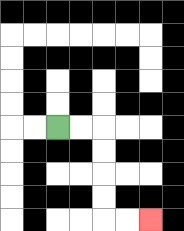{'start': '[2, 5]', 'end': '[6, 9]', 'path_directions': 'R,R,D,D,D,D,R,R', 'path_coordinates': '[[2, 5], [3, 5], [4, 5], [4, 6], [4, 7], [4, 8], [4, 9], [5, 9], [6, 9]]'}